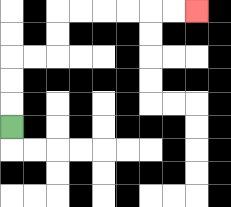{'start': '[0, 5]', 'end': '[8, 0]', 'path_directions': 'U,U,U,R,R,U,U,R,R,R,R,R,R', 'path_coordinates': '[[0, 5], [0, 4], [0, 3], [0, 2], [1, 2], [2, 2], [2, 1], [2, 0], [3, 0], [4, 0], [5, 0], [6, 0], [7, 0], [8, 0]]'}